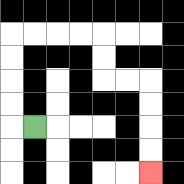{'start': '[1, 5]', 'end': '[6, 7]', 'path_directions': 'L,U,U,U,U,R,R,R,R,D,D,R,R,D,D,D,D', 'path_coordinates': '[[1, 5], [0, 5], [0, 4], [0, 3], [0, 2], [0, 1], [1, 1], [2, 1], [3, 1], [4, 1], [4, 2], [4, 3], [5, 3], [6, 3], [6, 4], [6, 5], [6, 6], [6, 7]]'}